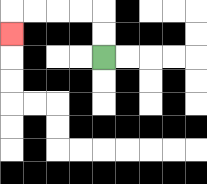{'start': '[4, 2]', 'end': '[0, 1]', 'path_directions': 'U,U,L,L,L,L,D', 'path_coordinates': '[[4, 2], [4, 1], [4, 0], [3, 0], [2, 0], [1, 0], [0, 0], [0, 1]]'}